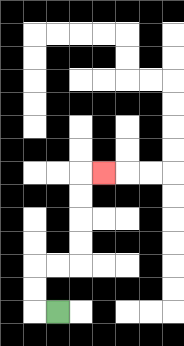{'start': '[2, 13]', 'end': '[4, 7]', 'path_directions': 'L,U,U,R,R,U,U,U,U,R', 'path_coordinates': '[[2, 13], [1, 13], [1, 12], [1, 11], [2, 11], [3, 11], [3, 10], [3, 9], [3, 8], [3, 7], [4, 7]]'}